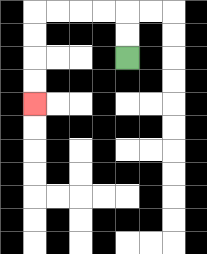{'start': '[5, 2]', 'end': '[1, 4]', 'path_directions': 'U,U,L,L,L,L,D,D,D,D', 'path_coordinates': '[[5, 2], [5, 1], [5, 0], [4, 0], [3, 0], [2, 0], [1, 0], [1, 1], [1, 2], [1, 3], [1, 4]]'}